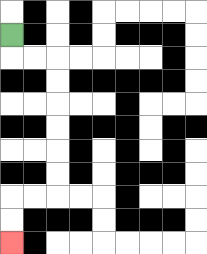{'start': '[0, 1]', 'end': '[0, 10]', 'path_directions': 'D,R,R,D,D,D,D,D,D,L,L,D,D', 'path_coordinates': '[[0, 1], [0, 2], [1, 2], [2, 2], [2, 3], [2, 4], [2, 5], [2, 6], [2, 7], [2, 8], [1, 8], [0, 8], [0, 9], [0, 10]]'}